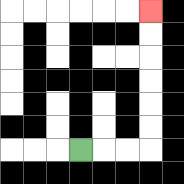{'start': '[3, 6]', 'end': '[6, 0]', 'path_directions': 'R,R,R,U,U,U,U,U,U', 'path_coordinates': '[[3, 6], [4, 6], [5, 6], [6, 6], [6, 5], [6, 4], [6, 3], [6, 2], [6, 1], [6, 0]]'}